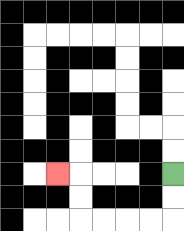{'start': '[7, 7]', 'end': '[2, 7]', 'path_directions': 'D,D,L,L,L,L,U,U,L', 'path_coordinates': '[[7, 7], [7, 8], [7, 9], [6, 9], [5, 9], [4, 9], [3, 9], [3, 8], [3, 7], [2, 7]]'}